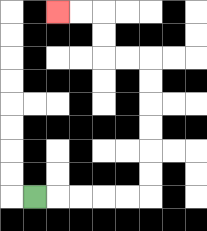{'start': '[1, 8]', 'end': '[2, 0]', 'path_directions': 'R,R,R,R,R,U,U,U,U,U,U,L,L,U,U,L,L', 'path_coordinates': '[[1, 8], [2, 8], [3, 8], [4, 8], [5, 8], [6, 8], [6, 7], [6, 6], [6, 5], [6, 4], [6, 3], [6, 2], [5, 2], [4, 2], [4, 1], [4, 0], [3, 0], [2, 0]]'}